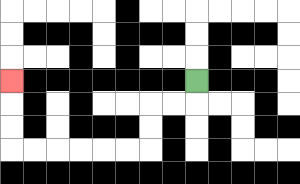{'start': '[8, 3]', 'end': '[0, 3]', 'path_directions': 'D,L,L,D,D,L,L,L,L,L,L,U,U,U', 'path_coordinates': '[[8, 3], [8, 4], [7, 4], [6, 4], [6, 5], [6, 6], [5, 6], [4, 6], [3, 6], [2, 6], [1, 6], [0, 6], [0, 5], [0, 4], [0, 3]]'}